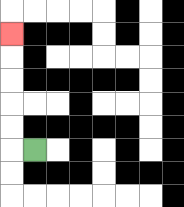{'start': '[1, 6]', 'end': '[0, 1]', 'path_directions': 'L,U,U,U,U,U', 'path_coordinates': '[[1, 6], [0, 6], [0, 5], [0, 4], [0, 3], [0, 2], [0, 1]]'}